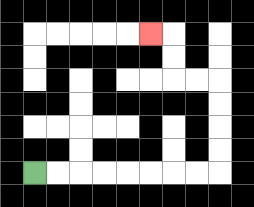{'start': '[1, 7]', 'end': '[6, 1]', 'path_directions': 'R,R,R,R,R,R,R,R,U,U,U,U,L,L,U,U,L', 'path_coordinates': '[[1, 7], [2, 7], [3, 7], [4, 7], [5, 7], [6, 7], [7, 7], [8, 7], [9, 7], [9, 6], [9, 5], [9, 4], [9, 3], [8, 3], [7, 3], [7, 2], [7, 1], [6, 1]]'}